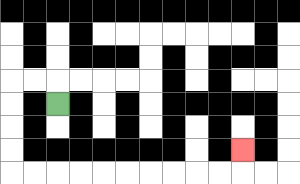{'start': '[2, 4]', 'end': '[10, 6]', 'path_directions': 'U,L,L,D,D,D,D,R,R,R,R,R,R,R,R,R,R,U', 'path_coordinates': '[[2, 4], [2, 3], [1, 3], [0, 3], [0, 4], [0, 5], [0, 6], [0, 7], [1, 7], [2, 7], [3, 7], [4, 7], [5, 7], [6, 7], [7, 7], [8, 7], [9, 7], [10, 7], [10, 6]]'}